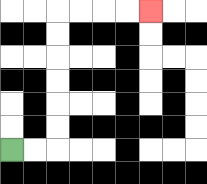{'start': '[0, 6]', 'end': '[6, 0]', 'path_directions': 'R,R,U,U,U,U,U,U,R,R,R,R', 'path_coordinates': '[[0, 6], [1, 6], [2, 6], [2, 5], [2, 4], [2, 3], [2, 2], [2, 1], [2, 0], [3, 0], [4, 0], [5, 0], [6, 0]]'}